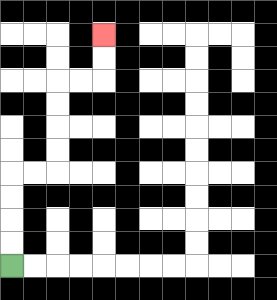{'start': '[0, 11]', 'end': '[4, 1]', 'path_directions': 'U,U,U,U,R,R,U,U,U,U,R,R,U,U', 'path_coordinates': '[[0, 11], [0, 10], [0, 9], [0, 8], [0, 7], [1, 7], [2, 7], [2, 6], [2, 5], [2, 4], [2, 3], [3, 3], [4, 3], [4, 2], [4, 1]]'}